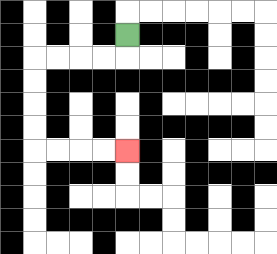{'start': '[5, 1]', 'end': '[5, 6]', 'path_directions': 'D,L,L,L,L,D,D,D,D,R,R,R,R', 'path_coordinates': '[[5, 1], [5, 2], [4, 2], [3, 2], [2, 2], [1, 2], [1, 3], [1, 4], [1, 5], [1, 6], [2, 6], [3, 6], [4, 6], [5, 6]]'}